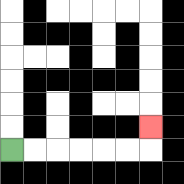{'start': '[0, 6]', 'end': '[6, 5]', 'path_directions': 'R,R,R,R,R,R,U', 'path_coordinates': '[[0, 6], [1, 6], [2, 6], [3, 6], [4, 6], [5, 6], [6, 6], [6, 5]]'}